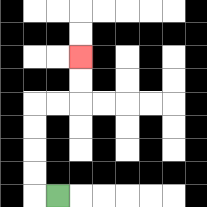{'start': '[2, 8]', 'end': '[3, 2]', 'path_directions': 'L,U,U,U,U,R,R,U,U', 'path_coordinates': '[[2, 8], [1, 8], [1, 7], [1, 6], [1, 5], [1, 4], [2, 4], [3, 4], [3, 3], [3, 2]]'}